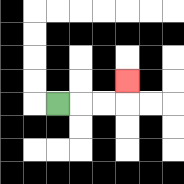{'start': '[2, 4]', 'end': '[5, 3]', 'path_directions': 'R,R,R,U', 'path_coordinates': '[[2, 4], [3, 4], [4, 4], [5, 4], [5, 3]]'}